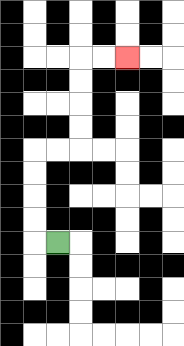{'start': '[2, 10]', 'end': '[5, 2]', 'path_directions': 'L,U,U,U,U,R,R,U,U,U,U,R,R', 'path_coordinates': '[[2, 10], [1, 10], [1, 9], [1, 8], [1, 7], [1, 6], [2, 6], [3, 6], [3, 5], [3, 4], [3, 3], [3, 2], [4, 2], [5, 2]]'}